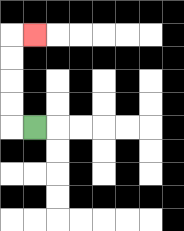{'start': '[1, 5]', 'end': '[1, 1]', 'path_directions': 'L,U,U,U,U,R', 'path_coordinates': '[[1, 5], [0, 5], [0, 4], [0, 3], [0, 2], [0, 1], [1, 1]]'}